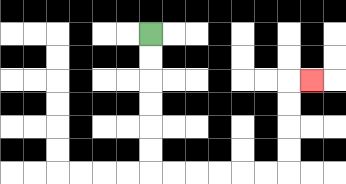{'start': '[6, 1]', 'end': '[13, 3]', 'path_directions': 'D,D,D,D,D,D,R,R,R,R,R,R,U,U,U,U,R', 'path_coordinates': '[[6, 1], [6, 2], [6, 3], [6, 4], [6, 5], [6, 6], [6, 7], [7, 7], [8, 7], [9, 7], [10, 7], [11, 7], [12, 7], [12, 6], [12, 5], [12, 4], [12, 3], [13, 3]]'}